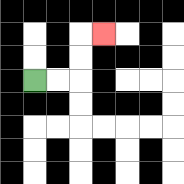{'start': '[1, 3]', 'end': '[4, 1]', 'path_directions': 'R,R,U,U,R', 'path_coordinates': '[[1, 3], [2, 3], [3, 3], [3, 2], [3, 1], [4, 1]]'}